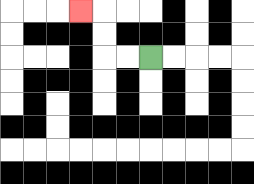{'start': '[6, 2]', 'end': '[3, 0]', 'path_directions': 'L,L,U,U,L', 'path_coordinates': '[[6, 2], [5, 2], [4, 2], [4, 1], [4, 0], [3, 0]]'}